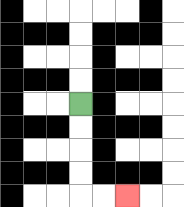{'start': '[3, 4]', 'end': '[5, 8]', 'path_directions': 'D,D,D,D,R,R', 'path_coordinates': '[[3, 4], [3, 5], [3, 6], [3, 7], [3, 8], [4, 8], [5, 8]]'}